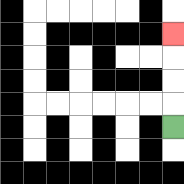{'start': '[7, 5]', 'end': '[7, 1]', 'path_directions': 'U,U,U,U', 'path_coordinates': '[[7, 5], [7, 4], [7, 3], [7, 2], [7, 1]]'}